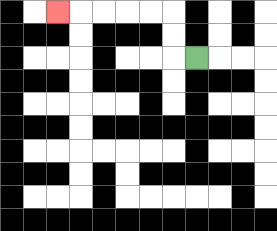{'start': '[8, 2]', 'end': '[2, 0]', 'path_directions': 'L,U,U,L,L,L,L,L', 'path_coordinates': '[[8, 2], [7, 2], [7, 1], [7, 0], [6, 0], [5, 0], [4, 0], [3, 0], [2, 0]]'}